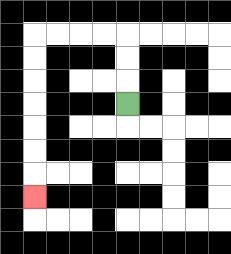{'start': '[5, 4]', 'end': '[1, 8]', 'path_directions': 'U,U,U,L,L,L,L,D,D,D,D,D,D,D', 'path_coordinates': '[[5, 4], [5, 3], [5, 2], [5, 1], [4, 1], [3, 1], [2, 1], [1, 1], [1, 2], [1, 3], [1, 4], [1, 5], [1, 6], [1, 7], [1, 8]]'}